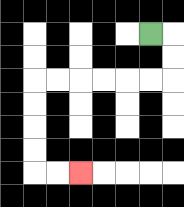{'start': '[6, 1]', 'end': '[3, 7]', 'path_directions': 'R,D,D,L,L,L,L,L,L,D,D,D,D,R,R', 'path_coordinates': '[[6, 1], [7, 1], [7, 2], [7, 3], [6, 3], [5, 3], [4, 3], [3, 3], [2, 3], [1, 3], [1, 4], [1, 5], [1, 6], [1, 7], [2, 7], [3, 7]]'}